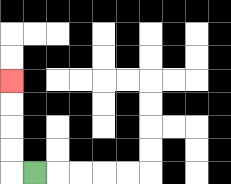{'start': '[1, 7]', 'end': '[0, 3]', 'path_directions': 'L,U,U,U,U', 'path_coordinates': '[[1, 7], [0, 7], [0, 6], [0, 5], [0, 4], [0, 3]]'}